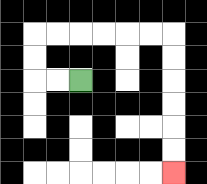{'start': '[3, 3]', 'end': '[7, 7]', 'path_directions': 'L,L,U,U,R,R,R,R,R,R,D,D,D,D,D,D', 'path_coordinates': '[[3, 3], [2, 3], [1, 3], [1, 2], [1, 1], [2, 1], [3, 1], [4, 1], [5, 1], [6, 1], [7, 1], [7, 2], [7, 3], [7, 4], [7, 5], [7, 6], [7, 7]]'}